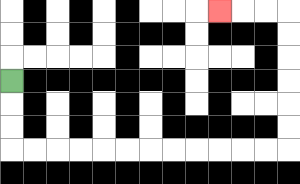{'start': '[0, 3]', 'end': '[9, 0]', 'path_directions': 'D,D,D,R,R,R,R,R,R,R,R,R,R,R,R,U,U,U,U,U,U,L,L,L', 'path_coordinates': '[[0, 3], [0, 4], [0, 5], [0, 6], [1, 6], [2, 6], [3, 6], [4, 6], [5, 6], [6, 6], [7, 6], [8, 6], [9, 6], [10, 6], [11, 6], [12, 6], [12, 5], [12, 4], [12, 3], [12, 2], [12, 1], [12, 0], [11, 0], [10, 0], [9, 0]]'}